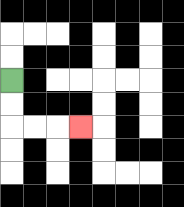{'start': '[0, 3]', 'end': '[3, 5]', 'path_directions': 'D,D,R,R,R', 'path_coordinates': '[[0, 3], [0, 4], [0, 5], [1, 5], [2, 5], [3, 5]]'}